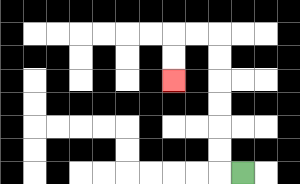{'start': '[10, 7]', 'end': '[7, 3]', 'path_directions': 'L,U,U,U,U,U,U,L,L,D,D', 'path_coordinates': '[[10, 7], [9, 7], [9, 6], [9, 5], [9, 4], [9, 3], [9, 2], [9, 1], [8, 1], [7, 1], [7, 2], [7, 3]]'}